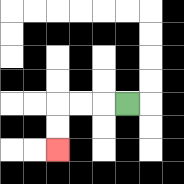{'start': '[5, 4]', 'end': '[2, 6]', 'path_directions': 'L,L,L,D,D', 'path_coordinates': '[[5, 4], [4, 4], [3, 4], [2, 4], [2, 5], [2, 6]]'}